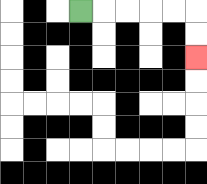{'start': '[3, 0]', 'end': '[8, 2]', 'path_directions': 'R,R,R,R,R,D,D', 'path_coordinates': '[[3, 0], [4, 0], [5, 0], [6, 0], [7, 0], [8, 0], [8, 1], [8, 2]]'}